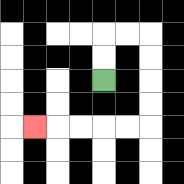{'start': '[4, 3]', 'end': '[1, 5]', 'path_directions': 'U,U,R,R,D,D,D,D,L,L,L,L,L', 'path_coordinates': '[[4, 3], [4, 2], [4, 1], [5, 1], [6, 1], [6, 2], [6, 3], [6, 4], [6, 5], [5, 5], [4, 5], [3, 5], [2, 5], [1, 5]]'}